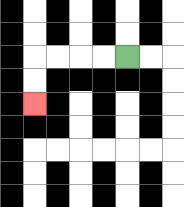{'start': '[5, 2]', 'end': '[1, 4]', 'path_directions': 'L,L,L,L,D,D', 'path_coordinates': '[[5, 2], [4, 2], [3, 2], [2, 2], [1, 2], [1, 3], [1, 4]]'}